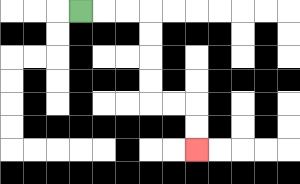{'start': '[3, 0]', 'end': '[8, 6]', 'path_directions': 'R,R,R,D,D,D,D,R,R,D,D', 'path_coordinates': '[[3, 0], [4, 0], [5, 0], [6, 0], [6, 1], [6, 2], [6, 3], [6, 4], [7, 4], [8, 4], [8, 5], [8, 6]]'}